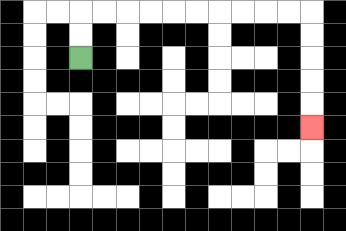{'start': '[3, 2]', 'end': '[13, 5]', 'path_directions': 'U,U,R,R,R,R,R,R,R,R,R,R,D,D,D,D,D', 'path_coordinates': '[[3, 2], [3, 1], [3, 0], [4, 0], [5, 0], [6, 0], [7, 0], [8, 0], [9, 0], [10, 0], [11, 0], [12, 0], [13, 0], [13, 1], [13, 2], [13, 3], [13, 4], [13, 5]]'}